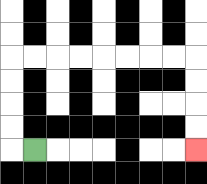{'start': '[1, 6]', 'end': '[8, 6]', 'path_directions': 'L,U,U,U,U,R,R,R,R,R,R,R,R,D,D,D,D', 'path_coordinates': '[[1, 6], [0, 6], [0, 5], [0, 4], [0, 3], [0, 2], [1, 2], [2, 2], [3, 2], [4, 2], [5, 2], [6, 2], [7, 2], [8, 2], [8, 3], [8, 4], [8, 5], [8, 6]]'}